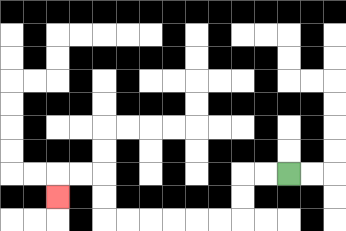{'start': '[12, 7]', 'end': '[2, 8]', 'path_directions': 'L,L,D,D,L,L,L,L,L,L,U,U,L,L,D', 'path_coordinates': '[[12, 7], [11, 7], [10, 7], [10, 8], [10, 9], [9, 9], [8, 9], [7, 9], [6, 9], [5, 9], [4, 9], [4, 8], [4, 7], [3, 7], [2, 7], [2, 8]]'}